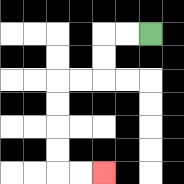{'start': '[6, 1]', 'end': '[4, 7]', 'path_directions': 'L,L,D,D,L,L,D,D,D,D,R,R', 'path_coordinates': '[[6, 1], [5, 1], [4, 1], [4, 2], [4, 3], [3, 3], [2, 3], [2, 4], [2, 5], [2, 6], [2, 7], [3, 7], [4, 7]]'}